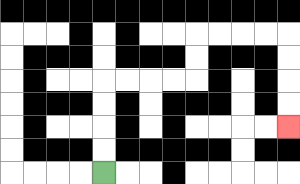{'start': '[4, 7]', 'end': '[12, 5]', 'path_directions': 'U,U,U,U,R,R,R,R,U,U,R,R,R,R,D,D,D,D', 'path_coordinates': '[[4, 7], [4, 6], [4, 5], [4, 4], [4, 3], [5, 3], [6, 3], [7, 3], [8, 3], [8, 2], [8, 1], [9, 1], [10, 1], [11, 1], [12, 1], [12, 2], [12, 3], [12, 4], [12, 5]]'}